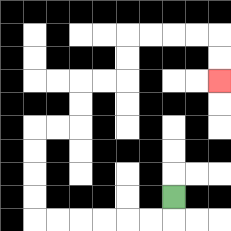{'start': '[7, 8]', 'end': '[9, 3]', 'path_directions': 'D,L,L,L,L,L,L,U,U,U,U,R,R,U,U,R,R,U,U,R,R,R,R,D,D', 'path_coordinates': '[[7, 8], [7, 9], [6, 9], [5, 9], [4, 9], [3, 9], [2, 9], [1, 9], [1, 8], [1, 7], [1, 6], [1, 5], [2, 5], [3, 5], [3, 4], [3, 3], [4, 3], [5, 3], [5, 2], [5, 1], [6, 1], [7, 1], [8, 1], [9, 1], [9, 2], [9, 3]]'}